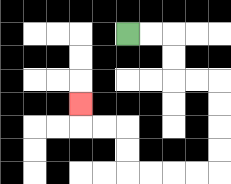{'start': '[5, 1]', 'end': '[3, 4]', 'path_directions': 'R,R,D,D,R,R,D,D,D,D,L,L,L,L,U,U,L,L,U', 'path_coordinates': '[[5, 1], [6, 1], [7, 1], [7, 2], [7, 3], [8, 3], [9, 3], [9, 4], [9, 5], [9, 6], [9, 7], [8, 7], [7, 7], [6, 7], [5, 7], [5, 6], [5, 5], [4, 5], [3, 5], [3, 4]]'}